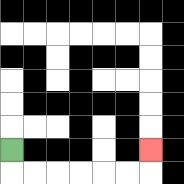{'start': '[0, 6]', 'end': '[6, 6]', 'path_directions': 'D,R,R,R,R,R,R,U', 'path_coordinates': '[[0, 6], [0, 7], [1, 7], [2, 7], [3, 7], [4, 7], [5, 7], [6, 7], [6, 6]]'}